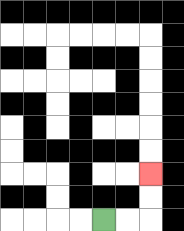{'start': '[4, 9]', 'end': '[6, 7]', 'path_directions': 'R,R,U,U', 'path_coordinates': '[[4, 9], [5, 9], [6, 9], [6, 8], [6, 7]]'}